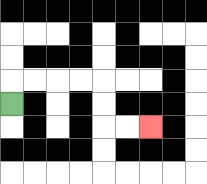{'start': '[0, 4]', 'end': '[6, 5]', 'path_directions': 'U,R,R,R,R,D,D,R,R', 'path_coordinates': '[[0, 4], [0, 3], [1, 3], [2, 3], [3, 3], [4, 3], [4, 4], [4, 5], [5, 5], [6, 5]]'}